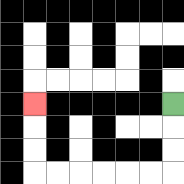{'start': '[7, 4]', 'end': '[1, 4]', 'path_directions': 'D,D,D,L,L,L,L,L,L,U,U,U', 'path_coordinates': '[[7, 4], [7, 5], [7, 6], [7, 7], [6, 7], [5, 7], [4, 7], [3, 7], [2, 7], [1, 7], [1, 6], [1, 5], [1, 4]]'}